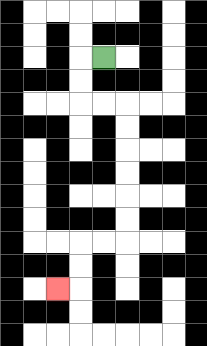{'start': '[4, 2]', 'end': '[2, 12]', 'path_directions': 'L,D,D,R,R,D,D,D,D,D,D,L,L,D,D,L', 'path_coordinates': '[[4, 2], [3, 2], [3, 3], [3, 4], [4, 4], [5, 4], [5, 5], [5, 6], [5, 7], [5, 8], [5, 9], [5, 10], [4, 10], [3, 10], [3, 11], [3, 12], [2, 12]]'}